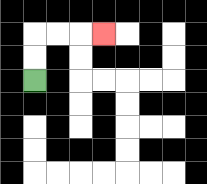{'start': '[1, 3]', 'end': '[4, 1]', 'path_directions': 'U,U,R,R,R', 'path_coordinates': '[[1, 3], [1, 2], [1, 1], [2, 1], [3, 1], [4, 1]]'}